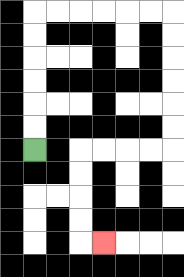{'start': '[1, 6]', 'end': '[4, 10]', 'path_directions': 'U,U,U,U,U,U,R,R,R,R,R,R,D,D,D,D,D,D,L,L,L,L,D,D,D,D,R', 'path_coordinates': '[[1, 6], [1, 5], [1, 4], [1, 3], [1, 2], [1, 1], [1, 0], [2, 0], [3, 0], [4, 0], [5, 0], [6, 0], [7, 0], [7, 1], [7, 2], [7, 3], [7, 4], [7, 5], [7, 6], [6, 6], [5, 6], [4, 6], [3, 6], [3, 7], [3, 8], [3, 9], [3, 10], [4, 10]]'}